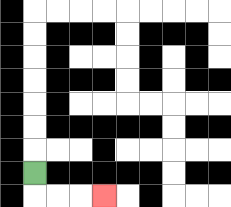{'start': '[1, 7]', 'end': '[4, 8]', 'path_directions': 'D,R,R,R', 'path_coordinates': '[[1, 7], [1, 8], [2, 8], [3, 8], [4, 8]]'}